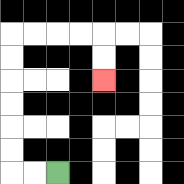{'start': '[2, 7]', 'end': '[4, 3]', 'path_directions': 'L,L,U,U,U,U,U,U,R,R,R,R,D,D', 'path_coordinates': '[[2, 7], [1, 7], [0, 7], [0, 6], [0, 5], [0, 4], [0, 3], [0, 2], [0, 1], [1, 1], [2, 1], [3, 1], [4, 1], [4, 2], [4, 3]]'}